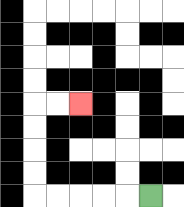{'start': '[6, 8]', 'end': '[3, 4]', 'path_directions': 'L,L,L,L,L,U,U,U,U,R,R', 'path_coordinates': '[[6, 8], [5, 8], [4, 8], [3, 8], [2, 8], [1, 8], [1, 7], [1, 6], [1, 5], [1, 4], [2, 4], [3, 4]]'}